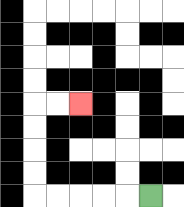{'start': '[6, 8]', 'end': '[3, 4]', 'path_directions': 'L,L,L,L,L,U,U,U,U,R,R', 'path_coordinates': '[[6, 8], [5, 8], [4, 8], [3, 8], [2, 8], [1, 8], [1, 7], [1, 6], [1, 5], [1, 4], [2, 4], [3, 4]]'}